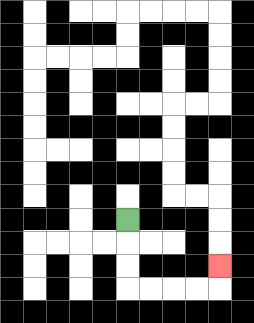{'start': '[5, 9]', 'end': '[9, 11]', 'path_directions': 'D,D,D,R,R,R,R,U', 'path_coordinates': '[[5, 9], [5, 10], [5, 11], [5, 12], [6, 12], [7, 12], [8, 12], [9, 12], [9, 11]]'}